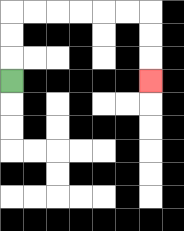{'start': '[0, 3]', 'end': '[6, 3]', 'path_directions': 'U,U,U,R,R,R,R,R,R,D,D,D', 'path_coordinates': '[[0, 3], [0, 2], [0, 1], [0, 0], [1, 0], [2, 0], [3, 0], [4, 0], [5, 0], [6, 0], [6, 1], [6, 2], [6, 3]]'}